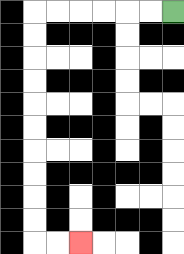{'start': '[7, 0]', 'end': '[3, 10]', 'path_directions': 'L,L,L,L,L,L,D,D,D,D,D,D,D,D,D,D,R,R', 'path_coordinates': '[[7, 0], [6, 0], [5, 0], [4, 0], [3, 0], [2, 0], [1, 0], [1, 1], [1, 2], [1, 3], [1, 4], [1, 5], [1, 6], [1, 7], [1, 8], [1, 9], [1, 10], [2, 10], [3, 10]]'}